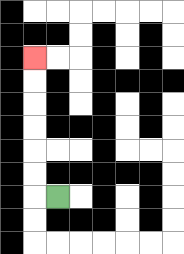{'start': '[2, 8]', 'end': '[1, 2]', 'path_directions': 'L,U,U,U,U,U,U', 'path_coordinates': '[[2, 8], [1, 8], [1, 7], [1, 6], [1, 5], [1, 4], [1, 3], [1, 2]]'}